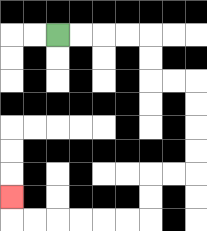{'start': '[2, 1]', 'end': '[0, 8]', 'path_directions': 'R,R,R,R,D,D,R,R,D,D,D,D,L,L,D,D,L,L,L,L,L,L,U', 'path_coordinates': '[[2, 1], [3, 1], [4, 1], [5, 1], [6, 1], [6, 2], [6, 3], [7, 3], [8, 3], [8, 4], [8, 5], [8, 6], [8, 7], [7, 7], [6, 7], [6, 8], [6, 9], [5, 9], [4, 9], [3, 9], [2, 9], [1, 9], [0, 9], [0, 8]]'}